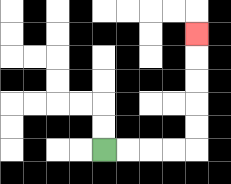{'start': '[4, 6]', 'end': '[8, 1]', 'path_directions': 'R,R,R,R,U,U,U,U,U', 'path_coordinates': '[[4, 6], [5, 6], [6, 6], [7, 6], [8, 6], [8, 5], [8, 4], [8, 3], [8, 2], [8, 1]]'}